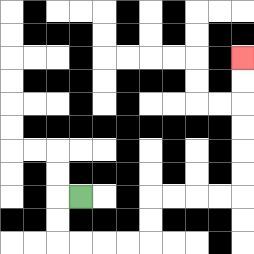{'start': '[3, 8]', 'end': '[10, 2]', 'path_directions': 'L,D,D,R,R,R,R,U,U,R,R,R,R,U,U,U,U,U,U', 'path_coordinates': '[[3, 8], [2, 8], [2, 9], [2, 10], [3, 10], [4, 10], [5, 10], [6, 10], [6, 9], [6, 8], [7, 8], [8, 8], [9, 8], [10, 8], [10, 7], [10, 6], [10, 5], [10, 4], [10, 3], [10, 2]]'}